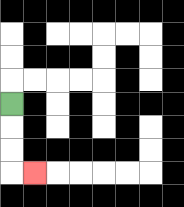{'start': '[0, 4]', 'end': '[1, 7]', 'path_directions': 'D,D,D,R', 'path_coordinates': '[[0, 4], [0, 5], [0, 6], [0, 7], [1, 7]]'}